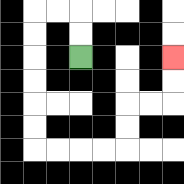{'start': '[3, 2]', 'end': '[7, 2]', 'path_directions': 'U,U,L,L,D,D,D,D,D,D,R,R,R,R,U,U,R,R,U,U', 'path_coordinates': '[[3, 2], [3, 1], [3, 0], [2, 0], [1, 0], [1, 1], [1, 2], [1, 3], [1, 4], [1, 5], [1, 6], [2, 6], [3, 6], [4, 6], [5, 6], [5, 5], [5, 4], [6, 4], [7, 4], [7, 3], [7, 2]]'}